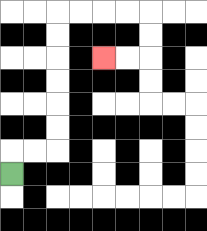{'start': '[0, 7]', 'end': '[4, 2]', 'path_directions': 'U,R,R,U,U,U,U,U,U,R,R,R,R,D,D,L,L', 'path_coordinates': '[[0, 7], [0, 6], [1, 6], [2, 6], [2, 5], [2, 4], [2, 3], [2, 2], [2, 1], [2, 0], [3, 0], [4, 0], [5, 0], [6, 0], [6, 1], [6, 2], [5, 2], [4, 2]]'}